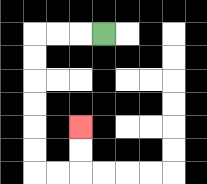{'start': '[4, 1]', 'end': '[3, 5]', 'path_directions': 'L,L,L,D,D,D,D,D,D,R,R,U,U', 'path_coordinates': '[[4, 1], [3, 1], [2, 1], [1, 1], [1, 2], [1, 3], [1, 4], [1, 5], [1, 6], [1, 7], [2, 7], [3, 7], [3, 6], [3, 5]]'}